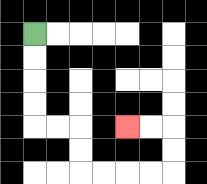{'start': '[1, 1]', 'end': '[5, 5]', 'path_directions': 'D,D,D,D,R,R,D,D,R,R,R,R,U,U,L,L', 'path_coordinates': '[[1, 1], [1, 2], [1, 3], [1, 4], [1, 5], [2, 5], [3, 5], [3, 6], [3, 7], [4, 7], [5, 7], [6, 7], [7, 7], [7, 6], [7, 5], [6, 5], [5, 5]]'}